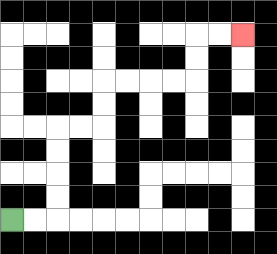{'start': '[0, 9]', 'end': '[10, 1]', 'path_directions': 'R,R,U,U,U,U,R,R,U,U,R,R,R,R,U,U,R,R', 'path_coordinates': '[[0, 9], [1, 9], [2, 9], [2, 8], [2, 7], [2, 6], [2, 5], [3, 5], [4, 5], [4, 4], [4, 3], [5, 3], [6, 3], [7, 3], [8, 3], [8, 2], [8, 1], [9, 1], [10, 1]]'}